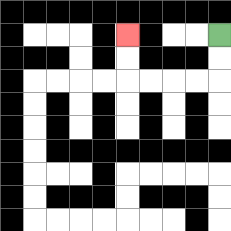{'start': '[9, 1]', 'end': '[5, 1]', 'path_directions': 'D,D,L,L,L,L,U,U', 'path_coordinates': '[[9, 1], [9, 2], [9, 3], [8, 3], [7, 3], [6, 3], [5, 3], [5, 2], [5, 1]]'}